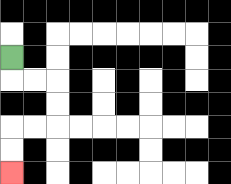{'start': '[0, 2]', 'end': '[0, 7]', 'path_directions': 'D,R,R,D,D,L,L,D,D', 'path_coordinates': '[[0, 2], [0, 3], [1, 3], [2, 3], [2, 4], [2, 5], [1, 5], [0, 5], [0, 6], [0, 7]]'}